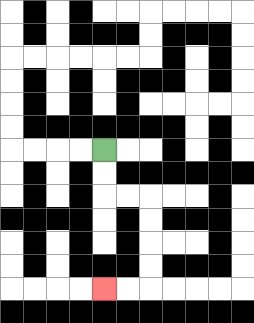{'start': '[4, 6]', 'end': '[4, 12]', 'path_directions': 'D,D,R,R,D,D,D,D,L,L', 'path_coordinates': '[[4, 6], [4, 7], [4, 8], [5, 8], [6, 8], [6, 9], [6, 10], [6, 11], [6, 12], [5, 12], [4, 12]]'}